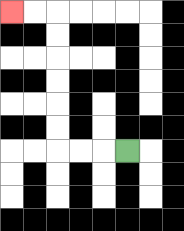{'start': '[5, 6]', 'end': '[0, 0]', 'path_directions': 'L,L,L,U,U,U,U,U,U,L,L', 'path_coordinates': '[[5, 6], [4, 6], [3, 6], [2, 6], [2, 5], [2, 4], [2, 3], [2, 2], [2, 1], [2, 0], [1, 0], [0, 0]]'}